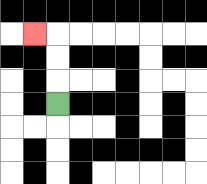{'start': '[2, 4]', 'end': '[1, 1]', 'path_directions': 'U,U,U,L', 'path_coordinates': '[[2, 4], [2, 3], [2, 2], [2, 1], [1, 1]]'}